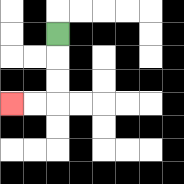{'start': '[2, 1]', 'end': '[0, 4]', 'path_directions': 'D,D,D,L,L', 'path_coordinates': '[[2, 1], [2, 2], [2, 3], [2, 4], [1, 4], [0, 4]]'}